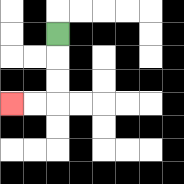{'start': '[2, 1]', 'end': '[0, 4]', 'path_directions': 'D,D,D,L,L', 'path_coordinates': '[[2, 1], [2, 2], [2, 3], [2, 4], [1, 4], [0, 4]]'}